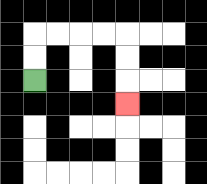{'start': '[1, 3]', 'end': '[5, 4]', 'path_directions': 'U,U,R,R,R,R,D,D,D', 'path_coordinates': '[[1, 3], [1, 2], [1, 1], [2, 1], [3, 1], [4, 1], [5, 1], [5, 2], [5, 3], [5, 4]]'}